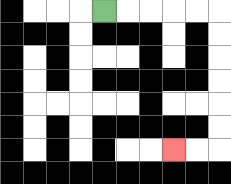{'start': '[4, 0]', 'end': '[7, 6]', 'path_directions': 'R,R,R,R,R,D,D,D,D,D,D,L,L', 'path_coordinates': '[[4, 0], [5, 0], [6, 0], [7, 0], [8, 0], [9, 0], [9, 1], [9, 2], [9, 3], [9, 4], [9, 5], [9, 6], [8, 6], [7, 6]]'}